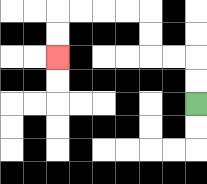{'start': '[8, 4]', 'end': '[2, 2]', 'path_directions': 'U,U,L,L,U,U,L,L,L,L,D,D', 'path_coordinates': '[[8, 4], [8, 3], [8, 2], [7, 2], [6, 2], [6, 1], [6, 0], [5, 0], [4, 0], [3, 0], [2, 0], [2, 1], [2, 2]]'}